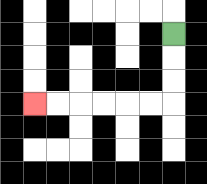{'start': '[7, 1]', 'end': '[1, 4]', 'path_directions': 'D,D,D,L,L,L,L,L,L', 'path_coordinates': '[[7, 1], [7, 2], [7, 3], [7, 4], [6, 4], [5, 4], [4, 4], [3, 4], [2, 4], [1, 4]]'}